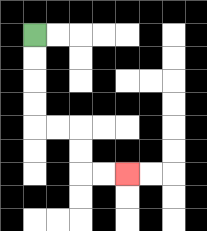{'start': '[1, 1]', 'end': '[5, 7]', 'path_directions': 'D,D,D,D,R,R,D,D,R,R', 'path_coordinates': '[[1, 1], [1, 2], [1, 3], [1, 4], [1, 5], [2, 5], [3, 5], [3, 6], [3, 7], [4, 7], [5, 7]]'}